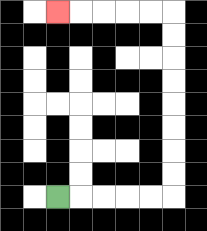{'start': '[2, 8]', 'end': '[2, 0]', 'path_directions': 'R,R,R,R,R,U,U,U,U,U,U,U,U,L,L,L,L,L', 'path_coordinates': '[[2, 8], [3, 8], [4, 8], [5, 8], [6, 8], [7, 8], [7, 7], [7, 6], [7, 5], [7, 4], [7, 3], [7, 2], [7, 1], [7, 0], [6, 0], [5, 0], [4, 0], [3, 0], [2, 0]]'}